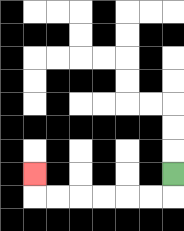{'start': '[7, 7]', 'end': '[1, 7]', 'path_directions': 'D,L,L,L,L,L,L,U', 'path_coordinates': '[[7, 7], [7, 8], [6, 8], [5, 8], [4, 8], [3, 8], [2, 8], [1, 8], [1, 7]]'}